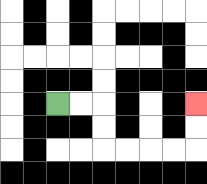{'start': '[2, 4]', 'end': '[8, 4]', 'path_directions': 'R,R,D,D,R,R,R,R,U,U', 'path_coordinates': '[[2, 4], [3, 4], [4, 4], [4, 5], [4, 6], [5, 6], [6, 6], [7, 6], [8, 6], [8, 5], [8, 4]]'}